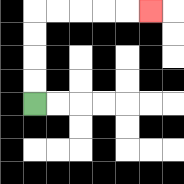{'start': '[1, 4]', 'end': '[6, 0]', 'path_directions': 'U,U,U,U,R,R,R,R,R', 'path_coordinates': '[[1, 4], [1, 3], [1, 2], [1, 1], [1, 0], [2, 0], [3, 0], [4, 0], [5, 0], [6, 0]]'}